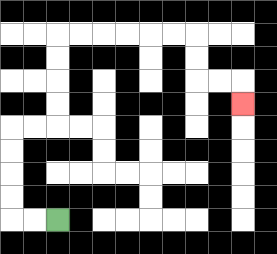{'start': '[2, 9]', 'end': '[10, 4]', 'path_directions': 'L,L,U,U,U,U,R,R,U,U,U,U,R,R,R,R,R,R,D,D,R,R,D', 'path_coordinates': '[[2, 9], [1, 9], [0, 9], [0, 8], [0, 7], [0, 6], [0, 5], [1, 5], [2, 5], [2, 4], [2, 3], [2, 2], [2, 1], [3, 1], [4, 1], [5, 1], [6, 1], [7, 1], [8, 1], [8, 2], [8, 3], [9, 3], [10, 3], [10, 4]]'}